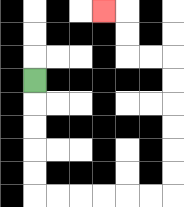{'start': '[1, 3]', 'end': '[4, 0]', 'path_directions': 'D,D,D,D,D,R,R,R,R,R,R,U,U,U,U,U,U,L,L,U,U,L', 'path_coordinates': '[[1, 3], [1, 4], [1, 5], [1, 6], [1, 7], [1, 8], [2, 8], [3, 8], [4, 8], [5, 8], [6, 8], [7, 8], [7, 7], [7, 6], [7, 5], [7, 4], [7, 3], [7, 2], [6, 2], [5, 2], [5, 1], [5, 0], [4, 0]]'}